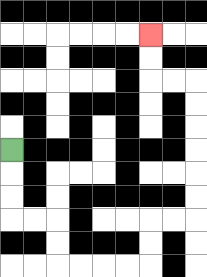{'start': '[0, 6]', 'end': '[6, 1]', 'path_directions': 'D,D,D,R,R,D,D,R,R,R,R,U,U,R,R,U,U,U,U,U,U,L,L,U,U', 'path_coordinates': '[[0, 6], [0, 7], [0, 8], [0, 9], [1, 9], [2, 9], [2, 10], [2, 11], [3, 11], [4, 11], [5, 11], [6, 11], [6, 10], [6, 9], [7, 9], [8, 9], [8, 8], [8, 7], [8, 6], [8, 5], [8, 4], [8, 3], [7, 3], [6, 3], [6, 2], [6, 1]]'}